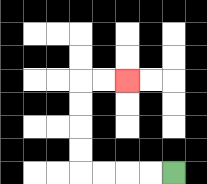{'start': '[7, 7]', 'end': '[5, 3]', 'path_directions': 'L,L,L,L,U,U,U,U,R,R', 'path_coordinates': '[[7, 7], [6, 7], [5, 7], [4, 7], [3, 7], [3, 6], [3, 5], [3, 4], [3, 3], [4, 3], [5, 3]]'}